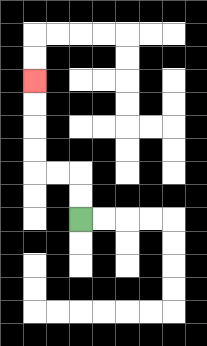{'start': '[3, 9]', 'end': '[1, 3]', 'path_directions': 'U,U,L,L,U,U,U,U', 'path_coordinates': '[[3, 9], [3, 8], [3, 7], [2, 7], [1, 7], [1, 6], [1, 5], [1, 4], [1, 3]]'}